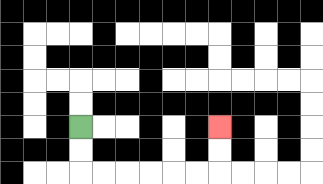{'start': '[3, 5]', 'end': '[9, 5]', 'path_directions': 'D,D,R,R,R,R,R,R,U,U', 'path_coordinates': '[[3, 5], [3, 6], [3, 7], [4, 7], [5, 7], [6, 7], [7, 7], [8, 7], [9, 7], [9, 6], [9, 5]]'}